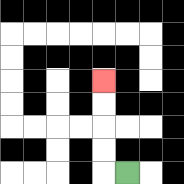{'start': '[5, 7]', 'end': '[4, 3]', 'path_directions': 'L,U,U,U,U', 'path_coordinates': '[[5, 7], [4, 7], [4, 6], [4, 5], [4, 4], [4, 3]]'}